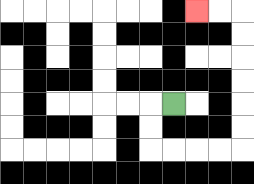{'start': '[7, 4]', 'end': '[8, 0]', 'path_directions': 'L,D,D,R,R,R,R,U,U,U,U,U,U,L,L', 'path_coordinates': '[[7, 4], [6, 4], [6, 5], [6, 6], [7, 6], [8, 6], [9, 6], [10, 6], [10, 5], [10, 4], [10, 3], [10, 2], [10, 1], [10, 0], [9, 0], [8, 0]]'}